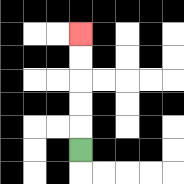{'start': '[3, 6]', 'end': '[3, 1]', 'path_directions': 'U,U,U,U,U', 'path_coordinates': '[[3, 6], [3, 5], [3, 4], [3, 3], [3, 2], [3, 1]]'}